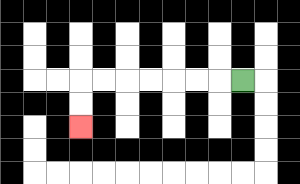{'start': '[10, 3]', 'end': '[3, 5]', 'path_directions': 'L,L,L,L,L,L,L,D,D', 'path_coordinates': '[[10, 3], [9, 3], [8, 3], [7, 3], [6, 3], [5, 3], [4, 3], [3, 3], [3, 4], [3, 5]]'}